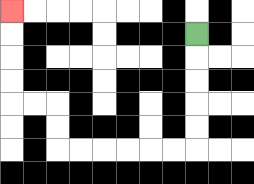{'start': '[8, 1]', 'end': '[0, 0]', 'path_directions': 'D,D,D,D,D,L,L,L,L,L,L,U,U,L,L,U,U,U,U', 'path_coordinates': '[[8, 1], [8, 2], [8, 3], [8, 4], [8, 5], [8, 6], [7, 6], [6, 6], [5, 6], [4, 6], [3, 6], [2, 6], [2, 5], [2, 4], [1, 4], [0, 4], [0, 3], [0, 2], [0, 1], [0, 0]]'}